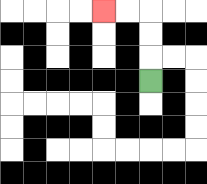{'start': '[6, 3]', 'end': '[4, 0]', 'path_directions': 'U,U,U,L,L', 'path_coordinates': '[[6, 3], [6, 2], [6, 1], [6, 0], [5, 0], [4, 0]]'}